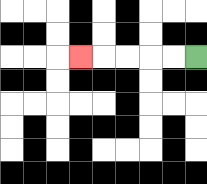{'start': '[8, 2]', 'end': '[3, 2]', 'path_directions': 'L,L,L,L,L', 'path_coordinates': '[[8, 2], [7, 2], [6, 2], [5, 2], [4, 2], [3, 2]]'}